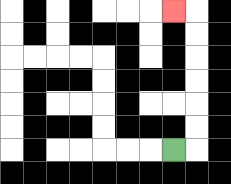{'start': '[7, 6]', 'end': '[7, 0]', 'path_directions': 'R,U,U,U,U,U,U,L', 'path_coordinates': '[[7, 6], [8, 6], [8, 5], [8, 4], [8, 3], [8, 2], [8, 1], [8, 0], [7, 0]]'}